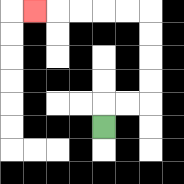{'start': '[4, 5]', 'end': '[1, 0]', 'path_directions': 'U,R,R,U,U,U,U,L,L,L,L,L', 'path_coordinates': '[[4, 5], [4, 4], [5, 4], [6, 4], [6, 3], [6, 2], [6, 1], [6, 0], [5, 0], [4, 0], [3, 0], [2, 0], [1, 0]]'}